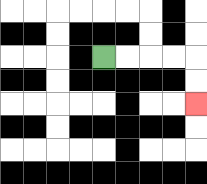{'start': '[4, 2]', 'end': '[8, 4]', 'path_directions': 'R,R,R,R,D,D', 'path_coordinates': '[[4, 2], [5, 2], [6, 2], [7, 2], [8, 2], [8, 3], [8, 4]]'}